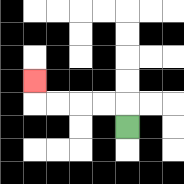{'start': '[5, 5]', 'end': '[1, 3]', 'path_directions': 'U,L,L,L,L,U', 'path_coordinates': '[[5, 5], [5, 4], [4, 4], [3, 4], [2, 4], [1, 4], [1, 3]]'}